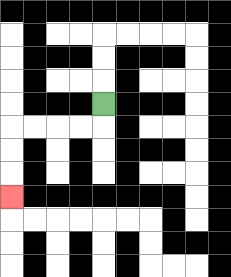{'start': '[4, 4]', 'end': '[0, 8]', 'path_directions': 'D,L,L,L,L,D,D,D', 'path_coordinates': '[[4, 4], [4, 5], [3, 5], [2, 5], [1, 5], [0, 5], [0, 6], [0, 7], [0, 8]]'}